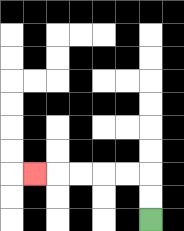{'start': '[6, 9]', 'end': '[1, 7]', 'path_directions': 'U,U,L,L,L,L,L', 'path_coordinates': '[[6, 9], [6, 8], [6, 7], [5, 7], [4, 7], [3, 7], [2, 7], [1, 7]]'}